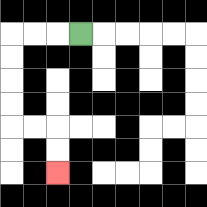{'start': '[3, 1]', 'end': '[2, 7]', 'path_directions': 'L,L,L,D,D,D,D,R,R,D,D', 'path_coordinates': '[[3, 1], [2, 1], [1, 1], [0, 1], [0, 2], [0, 3], [0, 4], [0, 5], [1, 5], [2, 5], [2, 6], [2, 7]]'}